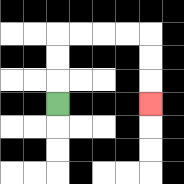{'start': '[2, 4]', 'end': '[6, 4]', 'path_directions': 'U,U,U,R,R,R,R,D,D,D', 'path_coordinates': '[[2, 4], [2, 3], [2, 2], [2, 1], [3, 1], [4, 1], [5, 1], [6, 1], [6, 2], [6, 3], [6, 4]]'}